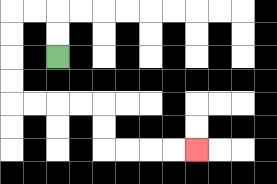{'start': '[2, 2]', 'end': '[8, 6]', 'path_directions': 'U,U,L,L,D,D,D,D,R,R,R,R,D,D,R,R,R,R', 'path_coordinates': '[[2, 2], [2, 1], [2, 0], [1, 0], [0, 0], [0, 1], [0, 2], [0, 3], [0, 4], [1, 4], [2, 4], [3, 4], [4, 4], [4, 5], [4, 6], [5, 6], [6, 6], [7, 6], [8, 6]]'}